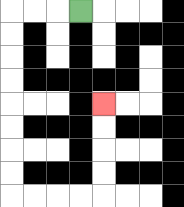{'start': '[3, 0]', 'end': '[4, 4]', 'path_directions': 'L,L,L,D,D,D,D,D,D,D,D,R,R,R,R,U,U,U,U', 'path_coordinates': '[[3, 0], [2, 0], [1, 0], [0, 0], [0, 1], [0, 2], [0, 3], [0, 4], [0, 5], [0, 6], [0, 7], [0, 8], [1, 8], [2, 8], [3, 8], [4, 8], [4, 7], [4, 6], [4, 5], [4, 4]]'}